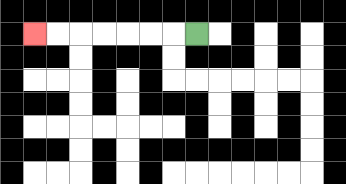{'start': '[8, 1]', 'end': '[1, 1]', 'path_directions': 'L,L,L,L,L,L,L', 'path_coordinates': '[[8, 1], [7, 1], [6, 1], [5, 1], [4, 1], [3, 1], [2, 1], [1, 1]]'}